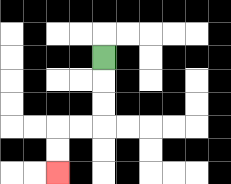{'start': '[4, 2]', 'end': '[2, 7]', 'path_directions': 'D,D,D,L,L,D,D', 'path_coordinates': '[[4, 2], [4, 3], [4, 4], [4, 5], [3, 5], [2, 5], [2, 6], [2, 7]]'}